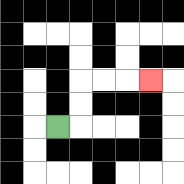{'start': '[2, 5]', 'end': '[6, 3]', 'path_directions': 'R,U,U,R,R,R', 'path_coordinates': '[[2, 5], [3, 5], [3, 4], [3, 3], [4, 3], [5, 3], [6, 3]]'}